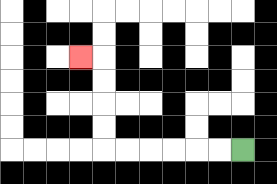{'start': '[10, 6]', 'end': '[3, 2]', 'path_directions': 'L,L,L,L,L,L,U,U,U,U,L', 'path_coordinates': '[[10, 6], [9, 6], [8, 6], [7, 6], [6, 6], [5, 6], [4, 6], [4, 5], [4, 4], [4, 3], [4, 2], [3, 2]]'}